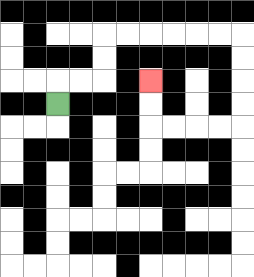{'start': '[2, 4]', 'end': '[6, 3]', 'path_directions': 'U,R,R,U,U,R,R,R,R,R,R,D,D,D,D,L,L,L,L,U,U', 'path_coordinates': '[[2, 4], [2, 3], [3, 3], [4, 3], [4, 2], [4, 1], [5, 1], [6, 1], [7, 1], [8, 1], [9, 1], [10, 1], [10, 2], [10, 3], [10, 4], [10, 5], [9, 5], [8, 5], [7, 5], [6, 5], [6, 4], [6, 3]]'}